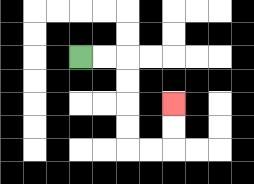{'start': '[3, 2]', 'end': '[7, 4]', 'path_directions': 'R,R,D,D,D,D,R,R,U,U', 'path_coordinates': '[[3, 2], [4, 2], [5, 2], [5, 3], [5, 4], [5, 5], [5, 6], [6, 6], [7, 6], [7, 5], [7, 4]]'}